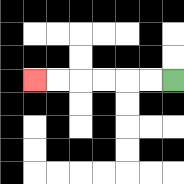{'start': '[7, 3]', 'end': '[1, 3]', 'path_directions': 'L,L,L,L,L,L', 'path_coordinates': '[[7, 3], [6, 3], [5, 3], [4, 3], [3, 3], [2, 3], [1, 3]]'}